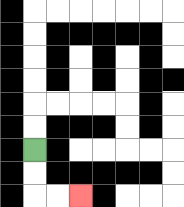{'start': '[1, 6]', 'end': '[3, 8]', 'path_directions': 'D,D,R,R', 'path_coordinates': '[[1, 6], [1, 7], [1, 8], [2, 8], [3, 8]]'}